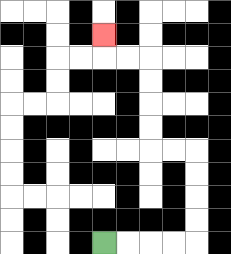{'start': '[4, 10]', 'end': '[4, 1]', 'path_directions': 'R,R,R,R,U,U,U,U,L,L,U,U,U,U,L,L,U', 'path_coordinates': '[[4, 10], [5, 10], [6, 10], [7, 10], [8, 10], [8, 9], [8, 8], [8, 7], [8, 6], [7, 6], [6, 6], [6, 5], [6, 4], [6, 3], [6, 2], [5, 2], [4, 2], [4, 1]]'}